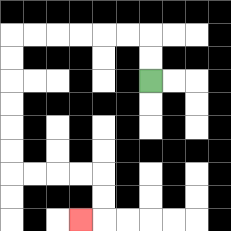{'start': '[6, 3]', 'end': '[3, 9]', 'path_directions': 'U,U,L,L,L,L,L,L,D,D,D,D,D,D,R,R,R,R,D,D,L', 'path_coordinates': '[[6, 3], [6, 2], [6, 1], [5, 1], [4, 1], [3, 1], [2, 1], [1, 1], [0, 1], [0, 2], [0, 3], [0, 4], [0, 5], [0, 6], [0, 7], [1, 7], [2, 7], [3, 7], [4, 7], [4, 8], [4, 9], [3, 9]]'}